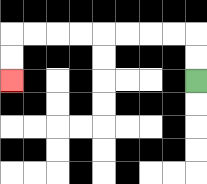{'start': '[8, 3]', 'end': '[0, 3]', 'path_directions': 'U,U,L,L,L,L,L,L,L,L,D,D', 'path_coordinates': '[[8, 3], [8, 2], [8, 1], [7, 1], [6, 1], [5, 1], [4, 1], [3, 1], [2, 1], [1, 1], [0, 1], [0, 2], [0, 3]]'}